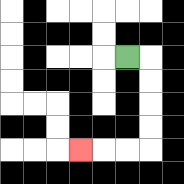{'start': '[5, 2]', 'end': '[3, 6]', 'path_directions': 'R,D,D,D,D,L,L,L', 'path_coordinates': '[[5, 2], [6, 2], [6, 3], [6, 4], [6, 5], [6, 6], [5, 6], [4, 6], [3, 6]]'}